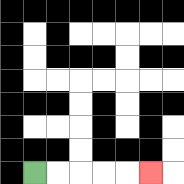{'start': '[1, 7]', 'end': '[6, 7]', 'path_directions': 'R,R,R,R,R', 'path_coordinates': '[[1, 7], [2, 7], [3, 7], [4, 7], [5, 7], [6, 7]]'}